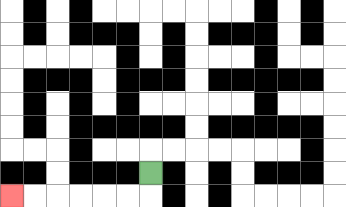{'start': '[6, 7]', 'end': '[0, 8]', 'path_directions': 'D,L,L,L,L,L,L', 'path_coordinates': '[[6, 7], [6, 8], [5, 8], [4, 8], [3, 8], [2, 8], [1, 8], [0, 8]]'}